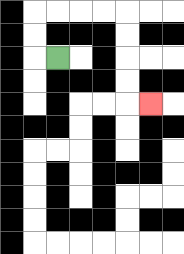{'start': '[2, 2]', 'end': '[6, 4]', 'path_directions': 'L,U,U,R,R,R,R,D,D,D,D,R', 'path_coordinates': '[[2, 2], [1, 2], [1, 1], [1, 0], [2, 0], [3, 0], [4, 0], [5, 0], [5, 1], [5, 2], [5, 3], [5, 4], [6, 4]]'}